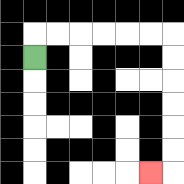{'start': '[1, 2]', 'end': '[6, 7]', 'path_directions': 'U,R,R,R,R,R,R,D,D,D,D,D,D,L', 'path_coordinates': '[[1, 2], [1, 1], [2, 1], [3, 1], [4, 1], [5, 1], [6, 1], [7, 1], [7, 2], [7, 3], [7, 4], [7, 5], [7, 6], [7, 7], [6, 7]]'}